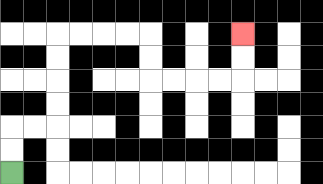{'start': '[0, 7]', 'end': '[10, 1]', 'path_directions': 'U,U,R,R,U,U,U,U,R,R,R,R,D,D,R,R,R,R,U,U', 'path_coordinates': '[[0, 7], [0, 6], [0, 5], [1, 5], [2, 5], [2, 4], [2, 3], [2, 2], [2, 1], [3, 1], [4, 1], [5, 1], [6, 1], [6, 2], [6, 3], [7, 3], [8, 3], [9, 3], [10, 3], [10, 2], [10, 1]]'}